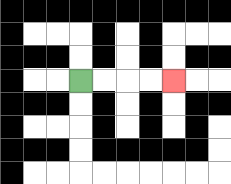{'start': '[3, 3]', 'end': '[7, 3]', 'path_directions': 'R,R,R,R', 'path_coordinates': '[[3, 3], [4, 3], [5, 3], [6, 3], [7, 3]]'}